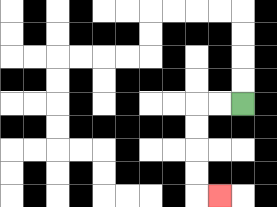{'start': '[10, 4]', 'end': '[9, 8]', 'path_directions': 'L,L,D,D,D,D,R', 'path_coordinates': '[[10, 4], [9, 4], [8, 4], [8, 5], [8, 6], [8, 7], [8, 8], [9, 8]]'}